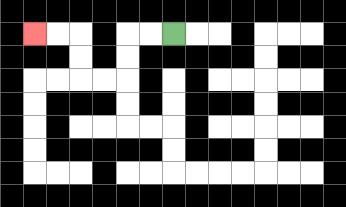{'start': '[7, 1]', 'end': '[1, 1]', 'path_directions': 'L,L,D,D,L,L,U,U,L,L', 'path_coordinates': '[[7, 1], [6, 1], [5, 1], [5, 2], [5, 3], [4, 3], [3, 3], [3, 2], [3, 1], [2, 1], [1, 1]]'}